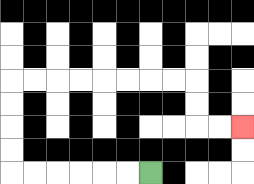{'start': '[6, 7]', 'end': '[10, 5]', 'path_directions': 'L,L,L,L,L,L,U,U,U,U,R,R,R,R,R,R,R,R,D,D,R,R', 'path_coordinates': '[[6, 7], [5, 7], [4, 7], [3, 7], [2, 7], [1, 7], [0, 7], [0, 6], [0, 5], [0, 4], [0, 3], [1, 3], [2, 3], [3, 3], [4, 3], [5, 3], [6, 3], [7, 3], [8, 3], [8, 4], [8, 5], [9, 5], [10, 5]]'}